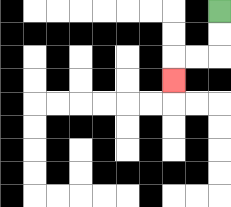{'start': '[9, 0]', 'end': '[7, 3]', 'path_directions': 'D,D,L,L,D', 'path_coordinates': '[[9, 0], [9, 1], [9, 2], [8, 2], [7, 2], [7, 3]]'}